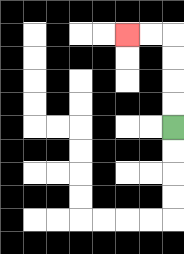{'start': '[7, 5]', 'end': '[5, 1]', 'path_directions': 'U,U,U,U,L,L', 'path_coordinates': '[[7, 5], [7, 4], [7, 3], [7, 2], [7, 1], [6, 1], [5, 1]]'}